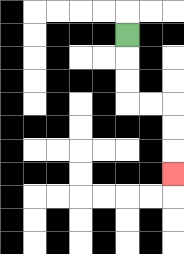{'start': '[5, 1]', 'end': '[7, 7]', 'path_directions': 'D,D,D,R,R,D,D,D', 'path_coordinates': '[[5, 1], [5, 2], [5, 3], [5, 4], [6, 4], [7, 4], [7, 5], [7, 6], [7, 7]]'}